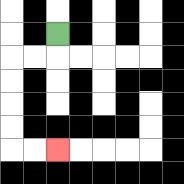{'start': '[2, 1]', 'end': '[2, 6]', 'path_directions': 'D,L,L,D,D,D,D,R,R', 'path_coordinates': '[[2, 1], [2, 2], [1, 2], [0, 2], [0, 3], [0, 4], [0, 5], [0, 6], [1, 6], [2, 6]]'}